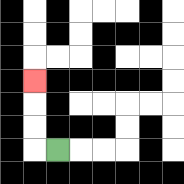{'start': '[2, 6]', 'end': '[1, 3]', 'path_directions': 'L,U,U,U', 'path_coordinates': '[[2, 6], [1, 6], [1, 5], [1, 4], [1, 3]]'}